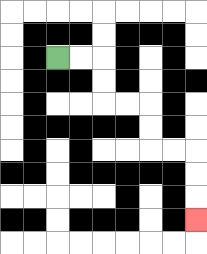{'start': '[2, 2]', 'end': '[8, 9]', 'path_directions': 'R,R,D,D,R,R,D,D,R,R,D,D,D', 'path_coordinates': '[[2, 2], [3, 2], [4, 2], [4, 3], [4, 4], [5, 4], [6, 4], [6, 5], [6, 6], [7, 6], [8, 6], [8, 7], [8, 8], [8, 9]]'}